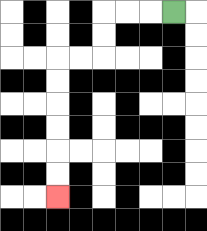{'start': '[7, 0]', 'end': '[2, 8]', 'path_directions': 'L,L,L,D,D,L,L,D,D,D,D,D,D', 'path_coordinates': '[[7, 0], [6, 0], [5, 0], [4, 0], [4, 1], [4, 2], [3, 2], [2, 2], [2, 3], [2, 4], [2, 5], [2, 6], [2, 7], [2, 8]]'}